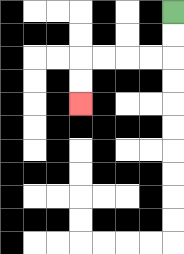{'start': '[7, 0]', 'end': '[3, 4]', 'path_directions': 'D,D,L,L,L,L,D,D', 'path_coordinates': '[[7, 0], [7, 1], [7, 2], [6, 2], [5, 2], [4, 2], [3, 2], [3, 3], [3, 4]]'}